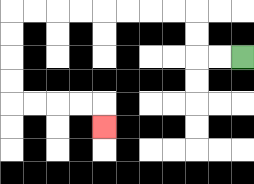{'start': '[10, 2]', 'end': '[4, 5]', 'path_directions': 'L,L,U,U,L,L,L,L,L,L,L,L,D,D,D,D,R,R,R,R,D', 'path_coordinates': '[[10, 2], [9, 2], [8, 2], [8, 1], [8, 0], [7, 0], [6, 0], [5, 0], [4, 0], [3, 0], [2, 0], [1, 0], [0, 0], [0, 1], [0, 2], [0, 3], [0, 4], [1, 4], [2, 4], [3, 4], [4, 4], [4, 5]]'}